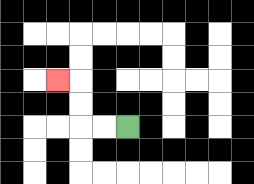{'start': '[5, 5]', 'end': '[2, 3]', 'path_directions': 'L,L,U,U,L', 'path_coordinates': '[[5, 5], [4, 5], [3, 5], [3, 4], [3, 3], [2, 3]]'}